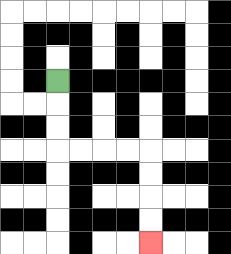{'start': '[2, 3]', 'end': '[6, 10]', 'path_directions': 'D,D,D,R,R,R,R,D,D,D,D', 'path_coordinates': '[[2, 3], [2, 4], [2, 5], [2, 6], [3, 6], [4, 6], [5, 6], [6, 6], [6, 7], [6, 8], [6, 9], [6, 10]]'}